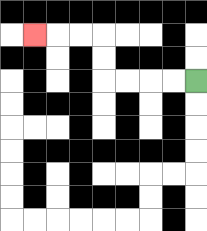{'start': '[8, 3]', 'end': '[1, 1]', 'path_directions': 'L,L,L,L,U,U,L,L,L', 'path_coordinates': '[[8, 3], [7, 3], [6, 3], [5, 3], [4, 3], [4, 2], [4, 1], [3, 1], [2, 1], [1, 1]]'}